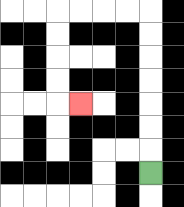{'start': '[6, 7]', 'end': '[3, 4]', 'path_directions': 'U,U,U,U,U,U,U,L,L,L,L,D,D,D,D,R', 'path_coordinates': '[[6, 7], [6, 6], [6, 5], [6, 4], [6, 3], [6, 2], [6, 1], [6, 0], [5, 0], [4, 0], [3, 0], [2, 0], [2, 1], [2, 2], [2, 3], [2, 4], [3, 4]]'}